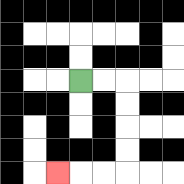{'start': '[3, 3]', 'end': '[2, 7]', 'path_directions': 'R,R,D,D,D,D,L,L,L', 'path_coordinates': '[[3, 3], [4, 3], [5, 3], [5, 4], [5, 5], [5, 6], [5, 7], [4, 7], [3, 7], [2, 7]]'}